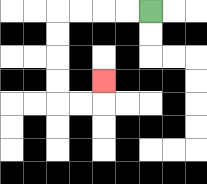{'start': '[6, 0]', 'end': '[4, 3]', 'path_directions': 'L,L,L,L,D,D,D,D,R,R,U', 'path_coordinates': '[[6, 0], [5, 0], [4, 0], [3, 0], [2, 0], [2, 1], [2, 2], [2, 3], [2, 4], [3, 4], [4, 4], [4, 3]]'}